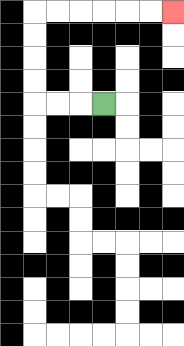{'start': '[4, 4]', 'end': '[7, 0]', 'path_directions': 'L,L,L,U,U,U,U,R,R,R,R,R,R', 'path_coordinates': '[[4, 4], [3, 4], [2, 4], [1, 4], [1, 3], [1, 2], [1, 1], [1, 0], [2, 0], [3, 0], [4, 0], [5, 0], [6, 0], [7, 0]]'}